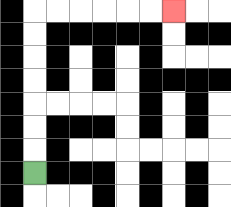{'start': '[1, 7]', 'end': '[7, 0]', 'path_directions': 'U,U,U,U,U,U,U,R,R,R,R,R,R', 'path_coordinates': '[[1, 7], [1, 6], [1, 5], [1, 4], [1, 3], [1, 2], [1, 1], [1, 0], [2, 0], [3, 0], [4, 0], [5, 0], [6, 0], [7, 0]]'}